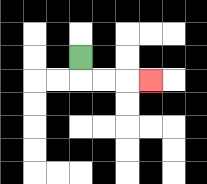{'start': '[3, 2]', 'end': '[6, 3]', 'path_directions': 'D,R,R,R', 'path_coordinates': '[[3, 2], [3, 3], [4, 3], [5, 3], [6, 3]]'}